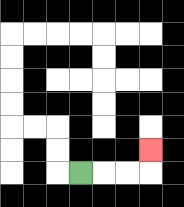{'start': '[3, 7]', 'end': '[6, 6]', 'path_directions': 'R,R,R,U', 'path_coordinates': '[[3, 7], [4, 7], [5, 7], [6, 7], [6, 6]]'}